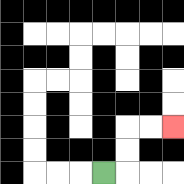{'start': '[4, 7]', 'end': '[7, 5]', 'path_directions': 'R,U,U,R,R', 'path_coordinates': '[[4, 7], [5, 7], [5, 6], [5, 5], [6, 5], [7, 5]]'}